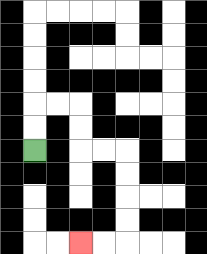{'start': '[1, 6]', 'end': '[3, 10]', 'path_directions': 'U,U,R,R,D,D,R,R,D,D,D,D,L,L', 'path_coordinates': '[[1, 6], [1, 5], [1, 4], [2, 4], [3, 4], [3, 5], [3, 6], [4, 6], [5, 6], [5, 7], [5, 8], [5, 9], [5, 10], [4, 10], [3, 10]]'}